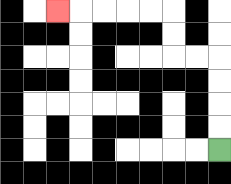{'start': '[9, 6]', 'end': '[2, 0]', 'path_directions': 'U,U,U,U,L,L,U,U,L,L,L,L,L', 'path_coordinates': '[[9, 6], [9, 5], [9, 4], [9, 3], [9, 2], [8, 2], [7, 2], [7, 1], [7, 0], [6, 0], [5, 0], [4, 0], [3, 0], [2, 0]]'}